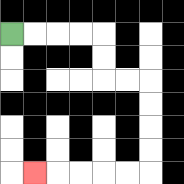{'start': '[0, 1]', 'end': '[1, 7]', 'path_directions': 'R,R,R,R,D,D,R,R,D,D,D,D,L,L,L,L,L', 'path_coordinates': '[[0, 1], [1, 1], [2, 1], [3, 1], [4, 1], [4, 2], [4, 3], [5, 3], [6, 3], [6, 4], [6, 5], [6, 6], [6, 7], [5, 7], [4, 7], [3, 7], [2, 7], [1, 7]]'}